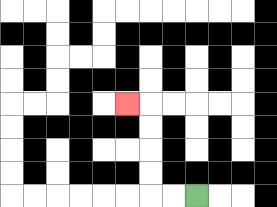{'start': '[8, 8]', 'end': '[5, 4]', 'path_directions': 'L,L,U,U,U,U,L', 'path_coordinates': '[[8, 8], [7, 8], [6, 8], [6, 7], [6, 6], [6, 5], [6, 4], [5, 4]]'}